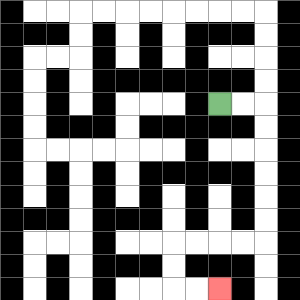{'start': '[9, 4]', 'end': '[9, 12]', 'path_directions': 'R,R,D,D,D,D,D,D,L,L,L,L,D,D,R,R', 'path_coordinates': '[[9, 4], [10, 4], [11, 4], [11, 5], [11, 6], [11, 7], [11, 8], [11, 9], [11, 10], [10, 10], [9, 10], [8, 10], [7, 10], [7, 11], [7, 12], [8, 12], [9, 12]]'}